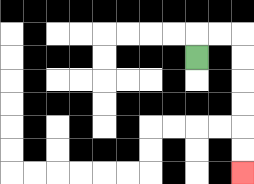{'start': '[8, 2]', 'end': '[10, 7]', 'path_directions': 'U,R,R,D,D,D,D,D,D', 'path_coordinates': '[[8, 2], [8, 1], [9, 1], [10, 1], [10, 2], [10, 3], [10, 4], [10, 5], [10, 6], [10, 7]]'}